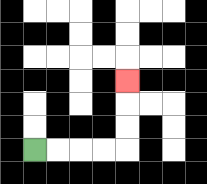{'start': '[1, 6]', 'end': '[5, 3]', 'path_directions': 'R,R,R,R,U,U,U', 'path_coordinates': '[[1, 6], [2, 6], [3, 6], [4, 6], [5, 6], [5, 5], [5, 4], [5, 3]]'}